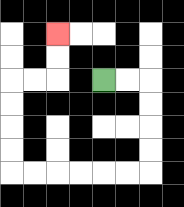{'start': '[4, 3]', 'end': '[2, 1]', 'path_directions': 'R,R,D,D,D,D,L,L,L,L,L,L,U,U,U,U,R,R,U,U', 'path_coordinates': '[[4, 3], [5, 3], [6, 3], [6, 4], [6, 5], [6, 6], [6, 7], [5, 7], [4, 7], [3, 7], [2, 7], [1, 7], [0, 7], [0, 6], [0, 5], [0, 4], [0, 3], [1, 3], [2, 3], [2, 2], [2, 1]]'}